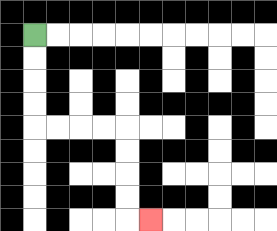{'start': '[1, 1]', 'end': '[6, 9]', 'path_directions': 'D,D,D,D,R,R,R,R,D,D,D,D,R', 'path_coordinates': '[[1, 1], [1, 2], [1, 3], [1, 4], [1, 5], [2, 5], [3, 5], [4, 5], [5, 5], [5, 6], [5, 7], [5, 8], [5, 9], [6, 9]]'}